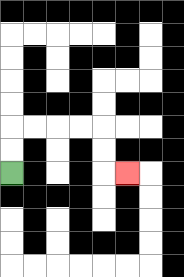{'start': '[0, 7]', 'end': '[5, 7]', 'path_directions': 'U,U,R,R,R,R,D,D,R', 'path_coordinates': '[[0, 7], [0, 6], [0, 5], [1, 5], [2, 5], [3, 5], [4, 5], [4, 6], [4, 7], [5, 7]]'}